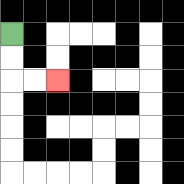{'start': '[0, 1]', 'end': '[2, 3]', 'path_directions': 'D,D,R,R', 'path_coordinates': '[[0, 1], [0, 2], [0, 3], [1, 3], [2, 3]]'}